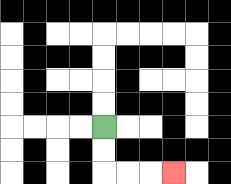{'start': '[4, 5]', 'end': '[7, 7]', 'path_directions': 'D,D,R,R,R', 'path_coordinates': '[[4, 5], [4, 6], [4, 7], [5, 7], [6, 7], [7, 7]]'}